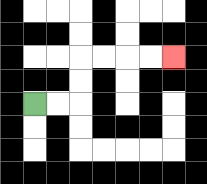{'start': '[1, 4]', 'end': '[7, 2]', 'path_directions': 'R,R,U,U,R,R,R,R', 'path_coordinates': '[[1, 4], [2, 4], [3, 4], [3, 3], [3, 2], [4, 2], [5, 2], [6, 2], [7, 2]]'}